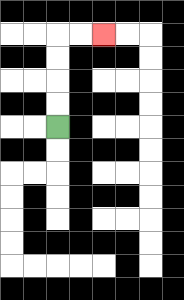{'start': '[2, 5]', 'end': '[4, 1]', 'path_directions': 'U,U,U,U,R,R', 'path_coordinates': '[[2, 5], [2, 4], [2, 3], [2, 2], [2, 1], [3, 1], [4, 1]]'}